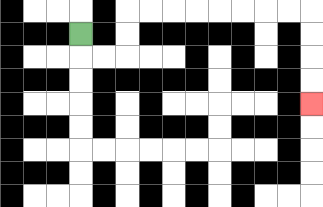{'start': '[3, 1]', 'end': '[13, 4]', 'path_directions': 'D,R,R,U,U,R,R,R,R,R,R,R,R,D,D,D,D', 'path_coordinates': '[[3, 1], [3, 2], [4, 2], [5, 2], [5, 1], [5, 0], [6, 0], [7, 0], [8, 0], [9, 0], [10, 0], [11, 0], [12, 0], [13, 0], [13, 1], [13, 2], [13, 3], [13, 4]]'}